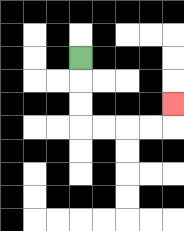{'start': '[3, 2]', 'end': '[7, 4]', 'path_directions': 'D,D,D,R,R,R,R,U', 'path_coordinates': '[[3, 2], [3, 3], [3, 4], [3, 5], [4, 5], [5, 5], [6, 5], [7, 5], [7, 4]]'}